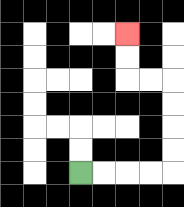{'start': '[3, 7]', 'end': '[5, 1]', 'path_directions': 'R,R,R,R,U,U,U,U,L,L,U,U', 'path_coordinates': '[[3, 7], [4, 7], [5, 7], [6, 7], [7, 7], [7, 6], [7, 5], [7, 4], [7, 3], [6, 3], [5, 3], [5, 2], [5, 1]]'}